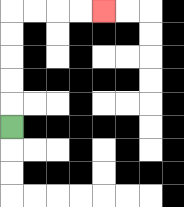{'start': '[0, 5]', 'end': '[4, 0]', 'path_directions': 'U,U,U,U,U,R,R,R,R', 'path_coordinates': '[[0, 5], [0, 4], [0, 3], [0, 2], [0, 1], [0, 0], [1, 0], [2, 0], [3, 0], [4, 0]]'}